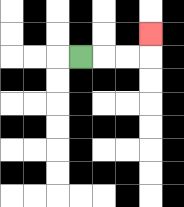{'start': '[3, 2]', 'end': '[6, 1]', 'path_directions': 'R,R,R,U', 'path_coordinates': '[[3, 2], [4, 2], [5, 2], [6, 2], [6, 1]]'}